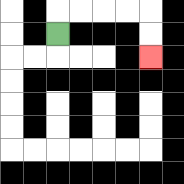{'start': '[2, 1]', 'end': '[6, 2]', 'path_directions': 'U,R,R,R,R,D,D', 'path_coordinates': '[[2, 1], [2, 0], [3, 0], [4, 0], [5, 0], [6, 0], [6, 1], [6, 2]]'}